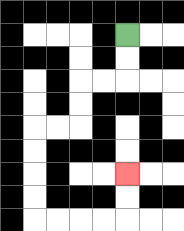{'start': '[5, 1]', 'end': '[5, 7]', 'path_directions': 'D,D,L,L,D,D,L,L,D,D,D,D,R,R,R,R,U,U', 'path_coordinates': '[[5, 1], [5, 2], [5, 3], [4, 3], [3, 3], [3, 4], [3, 5], [2, 5], [1, 5], [1, 6], [1, 7], [1, 8], [1, 9], [2, 9], [3, 9], [4, 9], [5, 9], [5, 8], [5, 7]]'}